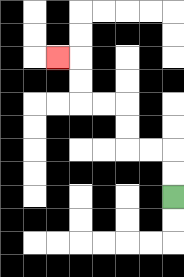{'start': '[7, 8]', 'end': '[2, 2]', 'path_directions': 'U,U,L,L,U,U,L,L,U,U,L', 'path_coordinates': '[[7, 8], [7, 7], [7, 6], [6, 6], [5, 6], [5, 5], [5, 4], [4, 4], [3, 4], [3, 3], [3, 2], [2, 2]]'}